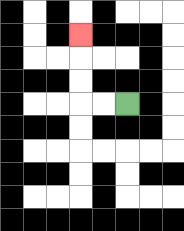{'start': '[5, 4]', 'end': '[3, 1]', 'path_directions': 'L,L,U,U,U', 'path_coordinates': '[[5, 4], [4, 4], [3, 4], [3, 3], [3, 2], [3, 1]]'}